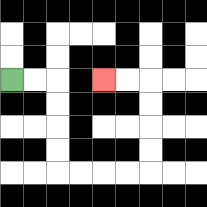{'start': '[0, 3]', 'end': '[4, 3]', 'path_directions': 'R,R,D,D,D,D,R,R,R,R,U,U,U,U,L,L', 'path_coordinates': '[[0, 3], [1, 3], [2, 3], [2, 4], [2, 5], [2, 6], [2, 7], [3, 7], [4, 7], [5, 7], [6, 7], [6, 6], [6, 5], [6, 4], [6, 3], [5, 3], [4, 3]]'}